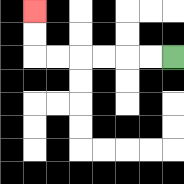{'start': '[7, 2]', 'end': '[1, 0]', 'path_directions': 'L,L,L,L,L,L,U,U', 'path_coordinates': '[[7, 2], [6, 2], [5, 2], [4, 2], [3, 2], [2, 2], [1, 2], [1, 1], [1, 0]]'}